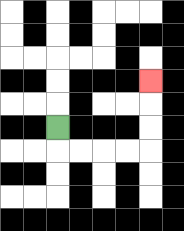{'start': '[2, 5]', 'end': '[6, 3]', 'path_directions': 'D,R,R,R,R,U,U,U', 'path_coordinates': '[[2, 5], [2, 6], [3, 6], [4, 6], [5, 6], [6, 6], [6, 5], [6, 4], [6, 3]]'}